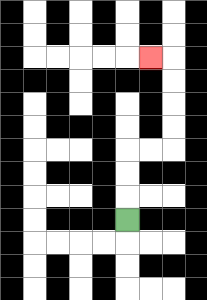{'start': '[5, 9]', 'end': '[6, 2]', 'path_directions': 'U,U,U,R,R,U,U,U,U,L', 'path_coordinates': '[[5, 9], [5, 8], [5, 7], [5, 6], [6, 6], [7, 6], [7, 5], [7, 4], [7, 3], [7, 2], [6, 2]]'}